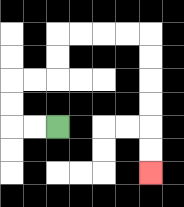{'start': '[2, 5]', 'end': '[6, 7]', 'path_directions': 'L,L,U,U,R,R,U,U,R,R,R,R,D,D,D,D,D,D', 'path_coordinates': '[[2, 5], [1, 5], [0, 5], [0, 4], [0, 3], [1, 3], [2, 3], [2, 2], [2, 1], [3, 1], [4, 1], [5, 1], [6, 1], [6, 2], [6, 3], [6, 4], [6, 5], [6, 6], [6, 7]]'}